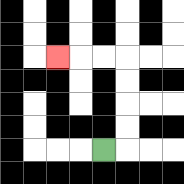{'start': '[4, 6]', 'end': '[2, 2]', 'path_directions': 'R,U,U,U,U,L,L,L', 'path_coordinates': '[[4, 6], [5, 6], [5, 5], [5, 4], [5, 3], [5, 2], [4, 2], [3, 2], [2, 2]]'}